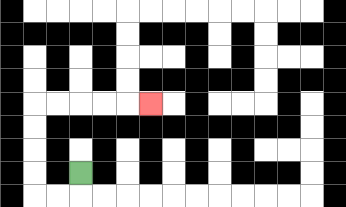{'start': '[3, 7]', 'end': '[6, 4]', 'path_directions': 'D,L,L,U,U,U,U,R,R,R,R,R', 'path_coordinates': '[[3, 7], [3, 8], [2, 8], [1, 8], [1, 7], [1, 6], [1, 5], [1, 4], [2, 4], [3, 4], [4, 4], [5, 4], [6, 4]]'}